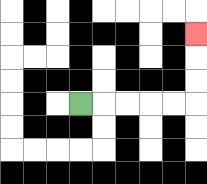{'start': '[3, 4]', 'end': '[8, 1]', 'path_directions': 'R,R,R,R,R,U,U,U', 'path_coordinates': '[[3, 4], [4, 4], [5, 4], [6, 4], [7, 4], [8, 4], [8, 3], [8, 2], [8, 1]]'}